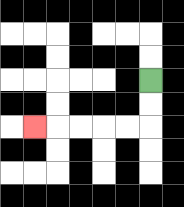{'start': '[6, 3]', 'end': '[1, 5]', 'path_directions': 'D,D,L,L,L,L,L', 'path_coordinates': '[[6, 3], [6, 4], [6, 5], [5, 5], [4, 5], [3, 5], [2, 5], [1, 5]]'}